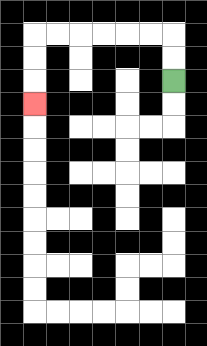{'start': '[7, 3]', 'end': '[1, 4]', 'path_directions': 'U,U,L,L,L,L,L,L,D,D,D', 'path_coordinates': '[[7, 3], [7, 2], [7, 1], [6, 1], [5, 1], [4, 1], [3, 1], [2, 1], [1, 1], [1, 2], [1, 3], [1, 4]]'}